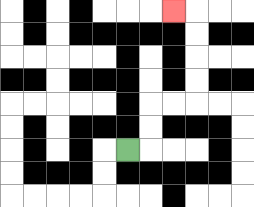{'start': '[5, 6]', 'end': '[7, 0]', 'path_directions': 'R,U,U,R,R,U,U,U,U,L', 'path_coordinates': '[[5, 6], [6, 6], [6, 5], [6, 4], [7, 4], [8, 4], [8, 3], [8, 2], [8, 1], [8, 0], [7, 0]]'}